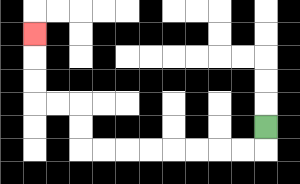{'start': '[11, 5]', 'end': '[1, 1]', 'path_directions': 'D,L,L,L,L,L,L,L,L,U,U,L,L,U,U,U', 'path_coordinates': '[[11, 5], [11, 6], [10, 6], [9, 6], [8, 6], [7, 6], [6, 6], [5, 6], [4, 6], [3, 6], [3, 5], [3, 4], [2, 4], [1, 4], [1, 3], [1, 2], [1, 1]]'}